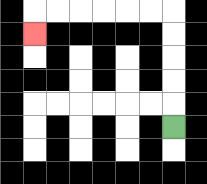{'start': '[7, 5]', 'end': '[1, 1]', 'path_directions': 'U,U,U,U,U,L,L,L,L,L,L,D', 'path_coordinates': '[[7, 5], [7, 4], [7, 3], [7, 2], [7, 1], [7, 0], [6, 0], [5, 0], [4, 0], [3, 0], [2, 0], [1, 0], [1, 1]]'}